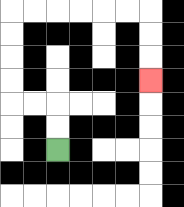{'start': '[2, 6]', 'end': '[6, 3]', 'path_directions': 'U,U,L,L,U,U,U,U,R,R,R,R,R,R,D,D,D', 'path_coordinates': '[[2, 6], [2, 5], [2, 4], [1, 4], [0, 4], [0, 3], [0, 2], [0, 1], [0, 0], [1, 0], [2, 0], [3, 0], [4, 0], [5, 0], [6, 0], [6, 1], [6, 2], [6, 3]]'}